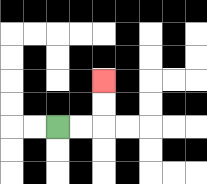{'start': '[2, 5]', 'end': '[4, 3]', 'path_directions': 'R,R,U,U', 'path_coordinates': '[[2, 5], [3, 5], [4, 5], [4, 4], [4, 3]]'}